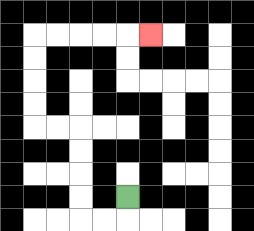{'start': '[5, 8]', 'end': '[6, 1]', 'path_directions': 'D,L,L,U,U,U,U,L,L,U,U,U,U,R,R,R,R,R', 'path_coordinates': '[[5, 8], [5, 9], [4, 9], [3, 9], [3, 8], [3, 7], [3, 6], [3, 5], [2, 5], [1, 5], [1, 4], [1, 3], [1, 2], [1, 1], [2, 1], [3, 1], [4, 1], [5, 1], [6, 1]]'}